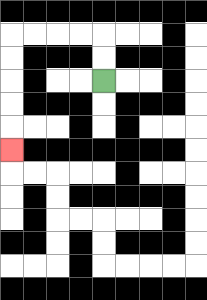{'start': '[4, 3]', 'end': '[0, 6]', 'path_directions': 'U,U,L,L,L,L,D,D,D,D,D', 'path_coordinates': '[[4, 3], [4, 2], [4, 1], [3, 1], [2, 1], [1, 1], [0, 1], [0, 2], [0, 3], [0, 4], [0, 5], [0, 6]]'}